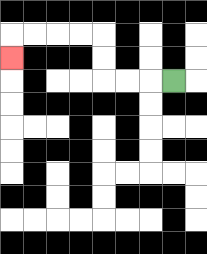{'start': '[7, 3]', 'end': '[0, 2]', 'path_directions': 'L,L,L,U,U,L,L,L,L,D', 'path_coordinates': '[[7, 3], [6, 3], [5, 3], [4, 3], [4, 2], [4, 1], [3, 1], [2, 1], [1, 1], [0, 1], [0, 2]]'}